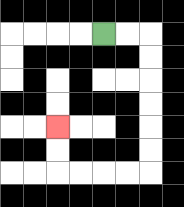{'start': '[4, 1]', 'end': '[2, 5]', 'path_directions': 'R,R,D,D,D,D,D,D,L,L,L,L,U,U', 'path_coordinates': '[[4, 1], [5, 1], [6, 1], [6, 2], [6, 3], [6, 4], [6, 5], [6, 6], [6, 7], [5, 7], [4, 7], [3, 7], [2, 7], [2, 6], [2, 5]]'}